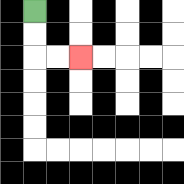{'start': '[1, 0]', 'end': '[3, 2]', 'path_directions': 'D,D,R,R', 'path_coordinates': '[[1, 0], [1, 1], [1, 2], [2, 2], [3, 2]]'}